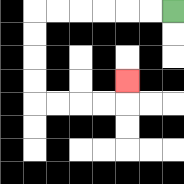{'start': '[7, 0]', 'end': '[5, 3]', 'path_directions': 'L,L,L,L,L,L,D,D,D,D,R,R,R,R,U', 'path_coordinates': '[[7, 0], [6, 0], [5, 0], [4, 0], [3, 0], [2, 0], [1, 0], [1, 1], [1, 2], [1, 3], [1, 4], [2, 4], [3, 4], [4, 4], [5, 4], [5, 3]]'}